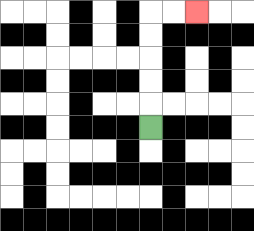{'start': '[6, 5]', 'end': '[8, 0]', 'path_directions': 'U,U,U,U,U,R,R', 'path_coordinates': '[[6, 5], [6, 4], [6, 3], [6, 2], [6, 1], [6, 0], [7, 0], [8, 0]]'}